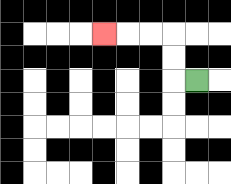{'start': '[8, 3]', 'end': '[4, 1]', 'path_directions': 'L,U,U,L,L,L', 'path_coordinates': '[[8, 3], [7, 3], [7, 2], [7, 1], [6, 1], [5, 1], [4, 1]]'}